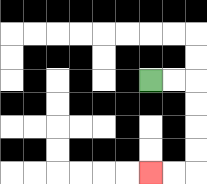{'start': '[6, 3]', 'end': '[6, 7]', 'path_directions': 'R,R,D,D,D,D,L,L', 'path_coordinates': '[[6, 3], [7, 3], [8, 3], [8, 4], [8, 5], [8, 6], [8, 7], [7, 7], [6, 7]]'}